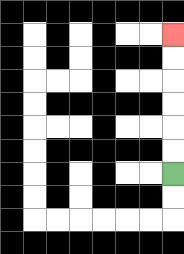{'start': '[7, 7]', 'end': '[7, 1]', 'path_directions': 'U,U,U,U,U,U', 'path_coordinates': '[[7, 7], [7, 6], [7, 5], [7, 4], [7, 3], [7, 2], [7, 1]]'}